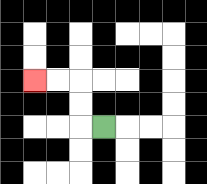{'start': '[4, 5]', 'end': '[1, 3]', 'path_directions': 'L,U,U,L,L', 'path_coordinates': '[[4, 5], [3, 5], [3, 4], [3, 3], [2, 3], [1, 3]]'}